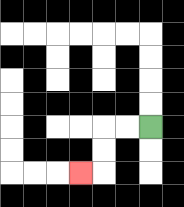{'start': '[6, 5]', 'end': '[3, 7]', 'path_directions': 'L,L,D,D,L', 'path_coordinates': '[[6, 5], [5, 5], [4, 5], [4, 6], [4, 7], [3, 7]]'}